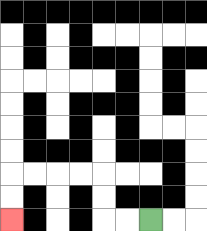{'start': '[6, 9]', 'end': '[0, 9]', 'path_directions': 'L,L,U,U,L,L,L,L,D,D', 'path_coordinates': '[[6, 9], [5, 9], [4, 9], [4, 8], [4, 7], [3, 7], [2, 7], [1, 7], [0, 7], [0, 8], [0, 9]]'}